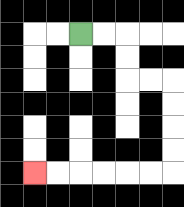{'start': '[3, 1]', 'end': '[1, 7]', 'path_directions': 'R,R,D,D,R,R,D,D,D,D,L,L,L,L,L,L', 'path_coordinates': '[[3, 1], [4, 1], [5, 1], [5, 2], [5, 3], [6, 3], [7, 3], [7, 4], [7, 5], [7, 6], [7, 7], [6, 7], [5, 7], [4, 7], [3, 7], [2, 7], [1, 7]]'}